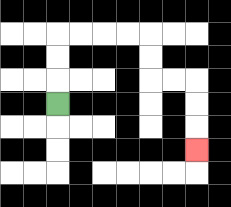{'start': '[2, 4]', 'end': '[8, 6]', 'path_directions': 'U,U,U,R,R,R,R,D,D,R,R,D,D,D', 'path_coordinates': '[[2, 4], [2, 3], [2, 2], [2, 1], [3, 1], [4, 1], [5, 1], [6, 1], [6, 2], [6, 3], [7, 3], [8, 3], [8, 4], [8, 5], [8, 6]]'}